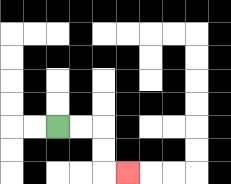{'start': '[2, 5]', 'end': '[5, 7]', 'path_directions': 'R,R,D,D,R', 'path_coordinates': '[[2, 5], [3, 5], [4, 5], [4, 6], [4, 7], [5, 7]]'}